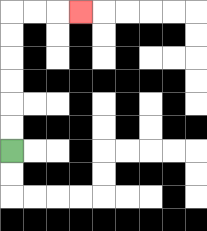{'start': '[0, 6]', 'end': '[3, 0]', 'path_directions': 'U,U,U,U,U,U,R,R,R', 'path_coordinates': '[[0, 6], [0, 5], [0, 4], [0, 3], [0, 2], [0, 1], [0, 0], [1, 0], [2, 0], [3, 0]]'}